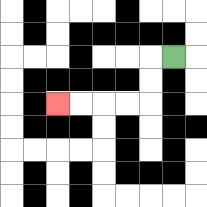{'start': '[7, 2]', 'end': '[2, 4]', 'path_directions': 'L,D,D,L,L,L,L', 'path_coordinates': '[[7, 2], [6, 2], [6, 3], [6, 4], [5, 4], [4, 4], [3, 4], [2, 4]]'}